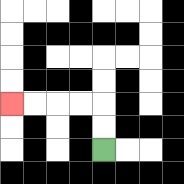{'start': '[4, 6]', 'end': '[0, 4]', 'path_directions': 'U,U,L,L,L,L', 'path_coordinates': '[[4, 6], [4, 5], [4, 4], [3, 4], [2, 4], [1, 4], [0, 4]]'}